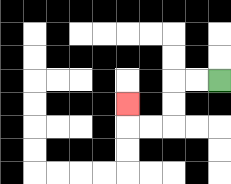{'start': '[9, 3]', 'end': '[5, 4]', 'path_directions': 'L,L,D,D,L,L,U', 'path_coordinates': '[[9, 3], [8, 3], [7, 3], [7, 4], [7, 5], [6, 5], [5, 5], [5, 4]]'}